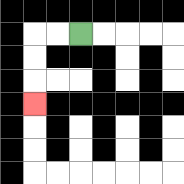{'start': '[3, 1]', 'end': '[1, 4]', 'path_directions': 'L,L,D,D,D', 'path_coordinates': '[[3, 1], [2, 1], [1, 1], [1, 2], [1, 3], [1, 4]]'}